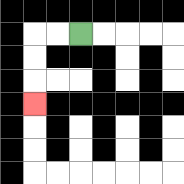{'start': '[3, 1]', 'end': '[1, 4]', 'path_directions': 'L,L,D,D,D', 'path_coordinates': '[[3, 1], [2, 1], [1, 1], [1, 2], [1, 3], [1, 4]]'}